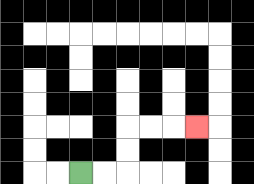{'start': '[3, 7]', 'end': '[8, 5]', 'path_directions': 'R,R,U,U,R,R,R', 'path_coordinates': '[[3, 7], [4, 7], [5, 7], [5, 6], [5, 5], [6, 5], [7, 5], [8, 5]]'}